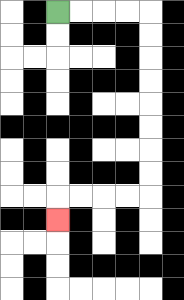{'start': '[2, 0]', 'end': '[2, 9]', 'path_directions': 'R,R,R,R,D,D,D,D,D,D,D,D,L,L,L,L,D', 'path_coordinates': '[[2, 0], [3, 0], [4, 0], [5, 0], [6, 0], [6, 1], [6, 2], [6, 3], [6, 4], [6, 5], [6, 6], [6, 7], [6, 8], [5, 8], [4, 8], [3, 8], [2, 8], [2, 9]]'}